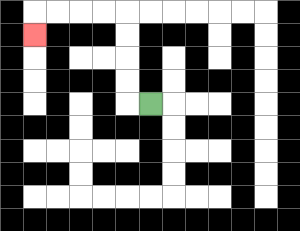{'start': '[6, 4]', 'end': '[1, 1]', 'path_directions': 'L,U,U,U,U,L,L,L,L,D', 'path_coordinates': '[[6, 4], [5, 4], [5, 3], [5, 2], [5, 1], [5, 0], [4, 0], [3, 0], [2, 0], [1, 0], [1, 1]]'}